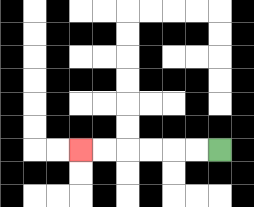{'start': '[9, 6]', 'end': '[3, 6]', 'path_directions': 'L,L,L,L,L,L', 'path_coordinates': '[[9, 6], [8, 6], [7, 6], [6, 6], [5, 6], [4, 6], [3, 6]]'}